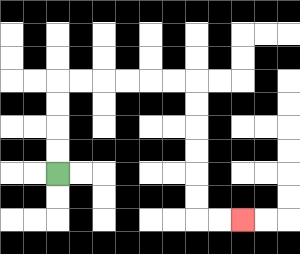{'start': '[2, 7]', 'end': '[10, 9]', 'path_directions': 'U,U,U,U,R,R,R,R,R,R,D,D,D,D,D,D,R,R', 'path_coordinates': '[[2, 7], [2, 6], [2, 5], [2, 4], [2, 3], [3, 3], [4, 3], [5, 3], [6, 3], [7, 3], [8, 3], [8, 4], [8, 5], [8, 6], [8, 7], [8, 8], [8, 9], [9, 9], [10, 9]]'}